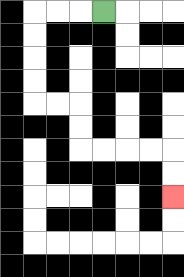{'start': '[4, 0]', 'end': '[7, 8]', 'path_directions': 'L,L,L,D,D,D,D,R,R,D,D,R,R,R,R,D,D', 'path_coordinates': '[[4, 0], [3, 0], [2, 0], [1, 0], [1, 1], [1, 2], [1, 3], [1, 4], [2, 4], [3, 4], [3, 5], [3, 6], [4, 6], [5, 6], [6, 6], [7, 6], [7, 7], [7, 8]]'}